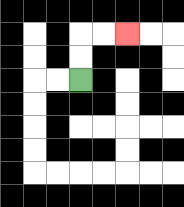{'start': '[3, 3]', 'end': '[5, 1]', 'path_directions': 'U,U,R,R', 'path_coordinates': '[[3, 3], [3, 2], [3, 1], [4, 1], [5, 1]]'}